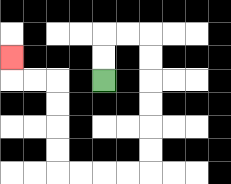{'start': '[4, 3]', 'end': '[0, 2]', 'path_directions': 'U,U,R,R,D,D,D,D,D,D,L,L,L,L,U,U,U,U,L,L,U', 'path_coordinates': '[[4, 3], [4, 2], [4, 1], [5, 1], [6, 1], [6, 2], [6, 3], [6, 4], [6, 5], [6, 6], [6, 7], [5, 7], [4, 7], [3, 7], [2, 7], [2, 6], [2, 5], [2, 4], [2, 3], [1, 3], [0, 3], [0, 2]]'}